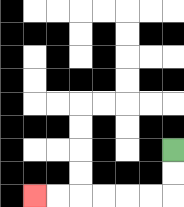{'start': '[7, 6]', 'end': '[1, 8]', 'path_directions': 'D,D,L,L,L,L,L,L', 'path_coordinates': '[[7, 6], [7, 7], [7, 8], [6, 8], [5, 8], [4, 8], [3, 8], [2, 8], [1, 8]]'}